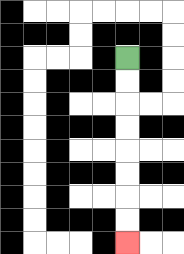{'start': '[5, 2]', 'end': '[5, 10]', 'path_directions': 'D,D,D,D,D,D,D,D', 'path_coordinates': '[[5, 2], [5, 3], [5, 4], [5, 5], [5, 6], [5, 7], [5, 8], [5, 9], [5, 10]]'}